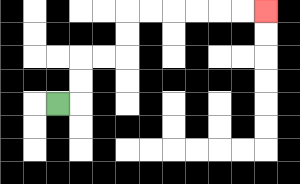{'start': '[2, 4]', 'end': '[11, 0]', 'path_directions': 'R,U,U,R,R,U,U,R,R,R,R,R,R', 'path_coordinates': '[[2, 4], [3, 4], [3, 3], [3, 2], [4, 2], [5, 2], [5, 1], [5, 0], [6, 0], [7, 0], [8, 0], [9, 0], [10, 0], [11, 0]]'}